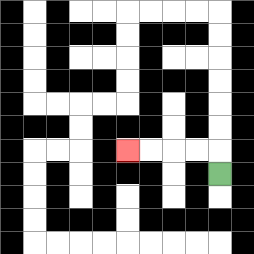{'start': '[9, 7]', 'end': '[5, 6]', 'path_directions': 'U,L,L,L,L', 'path_coordinates': '[[9, 7], [9, 6], [8, 6], [7, 6], [6, 6], [5, 6]]'}